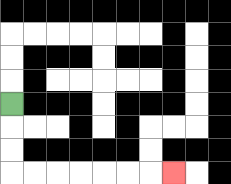{'start': '[0, 4]', 'end': '[7, 7]', 'path_directions': 'D,D,D,R,R,R,R,R,R,R', 'path_coordinates': '[[0, 4], [0, 5], [0, 6], [0, 7], [1, 7], [2, 7], [3, 7], [4, 7], [5, 7], [6, 7], [7, 7]]'}